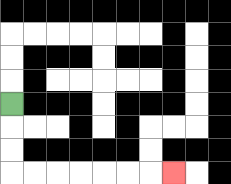{'start': '[0, 4]', 'end': '[7, 7]', 'path_directions': 'D,D,D,R,R,R,R,R,R,R', 'path_coordinates': '[[0, 4], [0, 5], [0, 6], [0, 7], [1, 7], [2, 7], [3, 7], [4, 7], [5, 7], [6, 7], [7, 7]]'}